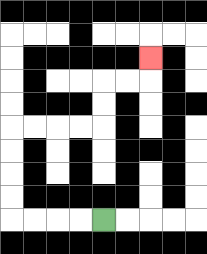{'start': '[4, 9]', 'end': '[6, 2]', 'path_directions': 'L,L,L,L,U,U,U,U,R,R,R,R,U,U,R,R,U', 'path_coordinates': '[[4, 9], [3, 9], [2, 9], [1, 9], [0, 9], [0, 8], [0, 7], [0, 6], [0, 5], [1, 5], [2, 5], [3, 5], [4, 5], [4, 4], [4, 3], [5, 3], [6, 3], [6, 2]]'}